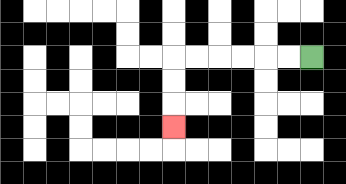{'start': '[13, 2]', 'end': '[7, 5]', 'path_directions': 'L,L,L,L,L,L,D,D,D', 'path_coordinates': '[[13, 2], [12, 2], [11, 2], [10, 2], [9, 2], [8, 2], [7, 2], [7, 3], [7, 4], [7, 5]]'}